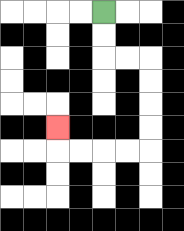{'start': '[4, 0]', 'end': '[2, 5]', 'path_directions': 'D,D,R,R,D,D,D,D,L,L,L,L,U', 'path_coordinates': '[[4, 0], [4, 1], [4, 2], [5, 2], [6, 2], [6, 3], [6, 4], [6, 5], [6, 6], [5, 6], [4, 6], [3, 6], [2, 6], [2, 5]]'}